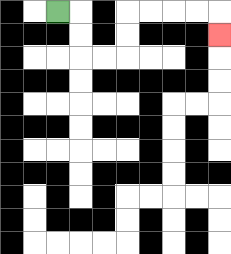{'start': '[2, 0]', 'end': '[9, 1]', 'path_directions': 'R,D,D,R,R,U,U,R,R,R,R,D', 'path_coordinates': '[[2, 0], [3, 0], [3, 1], [3, 2], [4, 2], [5, 2], [5, 1], [5, 0], [6, 0], [7, 0], [8, 0], [9, 0], [9, 1]]'}